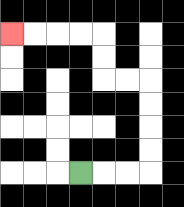{'start': '[3, 7]', 'end': '[0, 1]', 'path_directions': 'R,R,R,U,U,U,U,L,L,U,U,L,L,L,L', 'path_coordinates': '[[3, 7], [4, 7], [5, 7], [6, 7], [6, 6], [6, 5], [6, 4], [6, 3], [5, 3], [4, 3], [4, 2], [4, 1], [3, 1], [2, 1], [1, 1], [0, 1]]'}